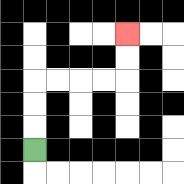{'start': '[1, 6]', 'end': '[5, 1]', 'path_directions': 'U,U,U,R,R,R,R,U,U', 'path_coordinates': '[[1, 6], [1, 5], [1, 4], [1, 3], [2, 3], [3, 3], [4, 3], [5, 3], [5, 2], [5, 1]]'}